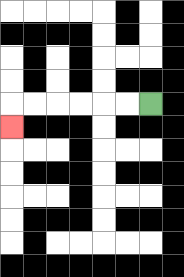{'start': '[6, 4]', 'end': '[0, 5]', 'path_directions': 'L,L,L,L,L,L,D', 'path_coordinates': '[[6, 4], [5, 4], [4, 4], [3, 4], [2, 4], [1, 4], [0, 4], [0, 5]]'}